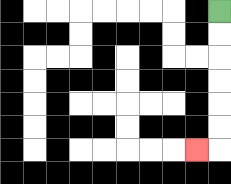{'start': '[9, 0]', 'end': '[8, 6]', 'path_directions': 'D,D,D,D,D,D,L', 'path_coordinates': '[[9, 0], [9, 1], [9, 2], [9, 3], [9, 4], [9, 5], [9, 6], [8, 6]]'}